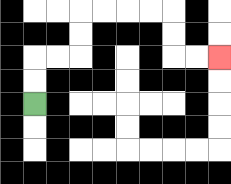{'start': '[1, 4]', 'end': '[9, 2]', 'path_directions': 'U,U,R,R,U,U,R,R,R,R,D,D,R,R', 'path_coordinates': '[[1, 4], [1, 3], [1, 2], [2, 2], [3, 2], [3, 1], [3, 0], [4, 0], [5, 0], [6, 0], [7, 0], [7, 1], [7, 2], [8, 2], [9, 2]]'}